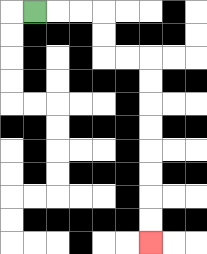{'start': '[1, 0]', 'end': '[6, 10]', 'path_directions': 'R,R,R,D,D,R,R,D,D,D,D,D,D,D,D', 'path_coordinates': '[[1, 0], [2, 0], [3, 0], [4, 0], [4, 1], [4, 2], [5, 2], [6, 2], [6, 3], [6, 4], [6, 5], [6, 6], [6, 7], [6, 8], [6, 9], [6, 10]]'}